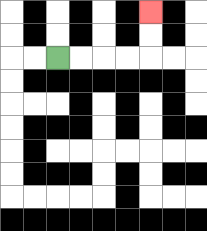{'start': '[2, 2]', 'end': '[6, 0]', 'path_directions': 'R,R,R,R,U,U', 'path_coordinates': '[[2, 2], [3, 2], [4, 2], [5, 2], [6, 2], [6, 1], [6, 0]]'}